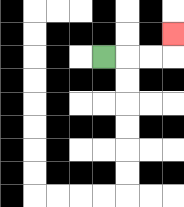{'start': '[4, 2]', 'end': '[7, 1]', 'path_directions': 'R,R,R,U', 'path_coordinates': '[[4, 2], [5, 2], [6, 2], [7, 2], [7, 1]]'}